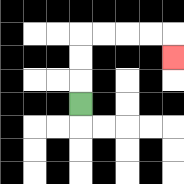{'start': '[3, 4]', 'end': '[7, 2]', 'path_directions': 'U,U,U,R,R,R,R,D', 'path_coordinates': '[[3, 4], [3, 3], [3, 2], [3, 1], [4, 1], [5, 1], [6, 1], [7, 1], [7, 2]]'}